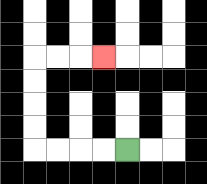{'start': '[5, 6]', 'end': '[4, 2]', 'path_directions': 'L,L,L,L,U,U,U,U,R,R,R', 'path_coordinates': '[[5, 6], [4, 6], [3, 6], [2, 6], [1, 6], [1, 5], [1, 4], [1, 3], [1, 2], [2, 2], [3, 2], [4, 2]]'}